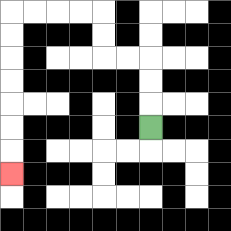{'start': '[6, 5]', 'end': '[0, 7]', 'path_directions': 'U,U,U,L,L,U,U,L,L,L,L,D,D,D,D,D,D,D', 'path_coordinates': '[[6, 5], [6, 4], [6, 3], [6, 2], [5, 2], [4, 2], [4, 1], [4, 0], [3, 0], [2, 0], [1, 0], [0, 0], [0, 1], [0, 2], [0, 3], [0, 4], [0, 5], [0, 6], [0, 7]]'}